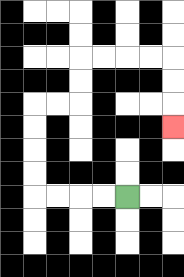{'start': '[5, 8]', 'end': '[7, 5]', 'path_directions': 'L,L,L,L,U,U,U,U,R,R,U,U,R,R,R,R,D,D,D', 'path_coordinates': '[[5, 8], [4, 8], [3, 8], [2, 8], [1, 8], [1, 7], [1, 6], [1, 5], [1, 4], [2, 4], [3, 4], [3, 3], [3, 2], [4, 2], [5, 2], [6, 2], [7, 2], [7, 3], [7, 4], [7, 5]]'}